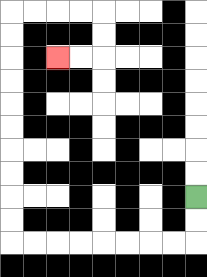{'start': '[8, 8]', 'end': '[2, 2]', 'path_directions': 'D,D,L,L,L,L,L,L,L,L,U,U,U,U,U,U,U,U,U,U,R,R,R,R,D,D,L,L', 'path_coordinates': '[[8, 8], [8, 9], [8, 10], [7, 10], [6, 10], [5, 10], [4, 10], [3, 10], [2, 10], [1, 10], [0, 10], [0, 9], [0, 8], [0, 7], [0, 6], [0, 5], [0, 4], [0, 3], [0, 2], [0, 1], [0, 0], [1, 0], [2, 0], [3, 0], [4, 0], [4, 1], [4, 2], [3, 2], [2, 2]]'}